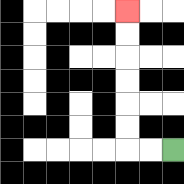{'start': '[7, 6]', 'end': '[5, 0]', 'path_directions': 'L,L,U,U,U,U,U,U', 'path_coordinates': '[[7, 6], [6, 6], [5, 6], [5, 5], [5, 4], [5, 3], [5, 2], [5, 1], [5, 0]]'}